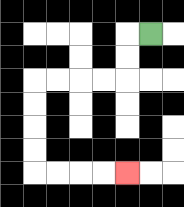{'start': '[6, 1]', 'end': '[5, 7]', 'path_directions': 'L,D,D,L,L,L,L,D,D,D,D,R,R,R,R', 'path_coordinates': '[[6, 1], [5, 1], [5, 2], [5, 3], [4, 3], [3, 3], [2, 3], [1, 3], [1, 4], [1, 5], [1, 6], [1, 7], [2, 7], [3, 7], [4, 7], [5, 7]]'}